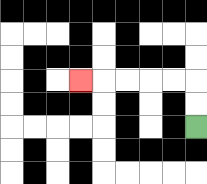{'start': '[8, 5]', 'end': '[3, 3]', 'path_directions': 'U,U,L,L,L,L,L', 'path_coordinates': '[[8, 5], [8, 4], [8, 3], [7, 3], [6, 3], [5, 3], [4, 3], [3, 3]]'}